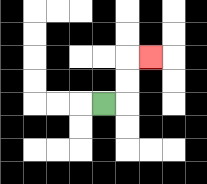{'start': '[4, 4]', 'end': '[6, 2]', 'path_directions': 'R,U,U,R', 'path_coordinates': '[[4, 4], [5, 4], [5, 3], [5, 2], [6, 2]]'}